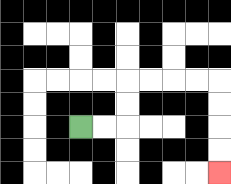{'start': '[3, 5]', 'end': '[9, 7]', 'path_directions': 'R,R,U,U,R,R,R,R,D,D,D,D', 'path_coordinates': '[[3, 5], [4, 5], [5, 5], [5, 4], [5, 3], [6, 3], [7, 3], [8, 3], [9, 3], [9, 4], [9, 5], [9, 6], [9, 7]]'}